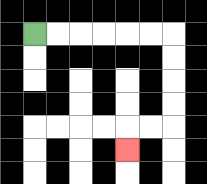{'start': '[1, 1]', 'end': '[5, 6]', 'path_directions': 'R,R,R,R,R,R,D,D,D,D,L,L,D', 'path_coordinates': '[[1, 1], [2, 1], [3, 1], [4, 1], [5, 1], [6, 1], [7, 1], [7, 2], [7, 3], [7, 4], [7, 5], [6, 5], [5, 5], [5, 6]]'}